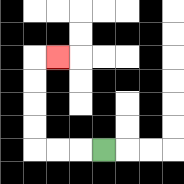{'start': '[4, 6]', 'end': '[2, 2]', 'path_directions': 'L,L,L,U,U,U,U,R', 'path_coordinates': '[[4, 6], [3, 6], [2, 6], [1, 6], [1, 5], [1, 4], [1, 3], [1, 2], [2, 2]]'}